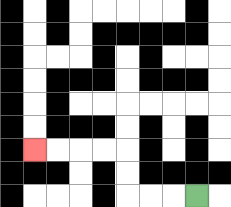{'start': '[8, 8]', 'end': '[1, 6]', 'path_directions': 'L,L,L,U,U,L,L,L,L', 'path_coordinates': '[[8, 8], [7, 8], [6, 8], [5, 8], [5, 7], [5, 6], [4, 6], [3, 6], [2, 6], [1, 6]]'}